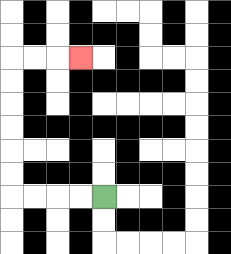{'start': '[4, 8]', 'end': '[3, 2]', 'path_directions': 'L,L,L,L,U,U,U,U,U,U,R,R,R', 'path_coordinates': '[[4, 8], [3, 8], [2, 8], [1, 8], [0, 8], [0, 7], [0, 6], [0, 5], [0, 4], [0, 3], [0, 2], [1, 2], [2, 2], [3, 2]]'}